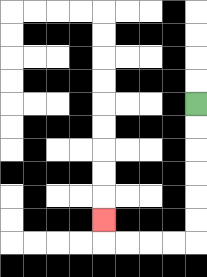{'start': '[8, 4]', 'end': '[4, 9]', 'path_directions': 'D,D,D,D,D,D,L,L,L,L,U', 'path_coordinates': '[[8, 4], [8, 5], [8, 6], [8, 7], [8, 8], [8, 9], [8, 10], [7, 10], [6, 10], [5, 10], [4, 10], [4, 9]]'}